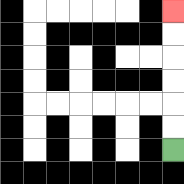{'start': '[7, 6]', 'end': '[7, 0]', 'path_directions': 'U,U,U,U,U,U', 'path_coordinates': '[[7, 6], [7, 5], [7, 4], [7, 3], [7, 2], [7, 1], [7, 0]]'}